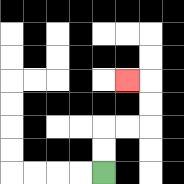{'start': '[4, 7]', 'end': '[5, 3]', 'path_directions': 'U,U,R,R,U,U,L', 'path_coordinates': '[[4, 7], [4, 6], [4, 5], [5, 5], [6, 5], [6, 4], [6, 3], [5, 3]]'}